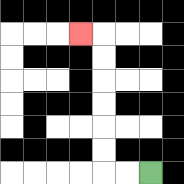{'start': '[6, 7]', 'end': '[3, 1]', 'path_directions': 'L,L,U,U,U,U,U,U,L', 'path_coordinates': '[[6, 7], [5, 7], [4, 7], [4, 6], [4, 5], [4, 4], [4, 3], [4, 2], [4, 1], [3, 1]]'}